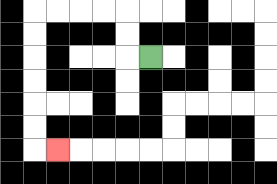{'start': '[6, 2]', 'end': '[2, 6]', 'path_directions': 'L,U,U,L,L,L,L,D,D,D,D,D,D,R', 'path_coordinates': '[[6, 2], [5, 2], [5, 1], [5, 0], [4, 0], [3, 0], [2, 0], [1, 0], [1, 1], [1, 2], [1, 3], [1, 4], [1, 5], [1, 6], [2, 6]]'}